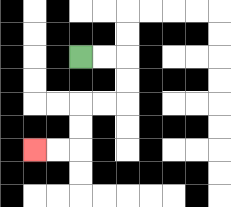{'start': '[3, 2]', 'end': '[1, 6]', 'path_directions': 'R,R,D,D,L,L,D,D,L,L', 'path_coordinates': '[[3, 2], [4, 2], [5, 2], [5, 3], [5, 4], [4, 4], [3, 4], [3, 5], [3, 6], [2, 6], [1, 6]]'}